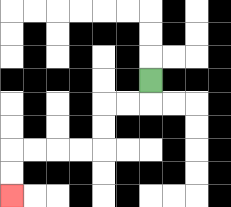{'start': '[6, 3]', 'end': '[0, 8]', 'path_directions': 'D,L,L,D,D,L,L,L,L,D,D', 'path_coordinates': '[[6, 3], [6, 4], [5, 4], [4, 4], [4, 5], [4, 6], [3, 6], [2, 6], [1, 6], [0, 6], [0, 7], [0, 8]]'}